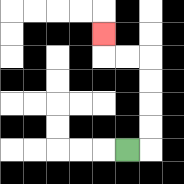{'start': '[5, 6]', 'end': '[4, 1]', 'path_directions': 'R,U,U,U,U,L,L,U', 'path_coordinates': '[[5, 6], [6, 6], [6, 5], [6, 4], [6, 3], [6, 2], [5, 2], [4, 2], [4, 1]]'}